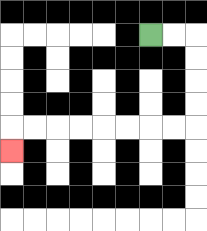{'start': '[6, 1]', 'end': '[0, 6]', 'path_directions': 'R,R,D,D,D,D,L,L,L,L,L,L,L,L,D', 'path_coordinates': '[[6, 1], [7, 1], [8, 1], [8, 2], [8, 3], [8, 4], [8, 5], [7, 5], [6, 5], [5, 5], [4, 5], [3, 5], [2, 5], [1, 5], [0, 5], [0, 6]]'}